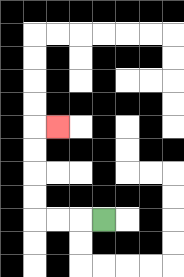{'start': '[4, 9]', 'end': '[2, 5]', 'path_directions': 'L,L,L,U,U,U,U,R', 'path_coordinates': '[[4, 9], [3, 9], [2, 9], [1, 9], [1, 8], [1, 7], [1, 6], [1, 5], [2, 5]]'}